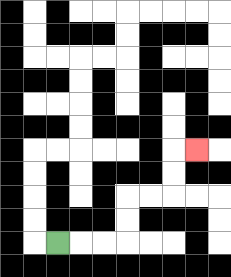{'start': '[2, 10]', 'end': '[8, 6]', 'path_directions': 'R,R,R,U,U,R,R,U,U,R', 'path_coordinates': '[[2, 10], [3, 10], [4, 10], [5, 10], [5, 9], [5, 8], [6, 8], [7, 8], [7, 7], [7, 6], [8, 6]]'}